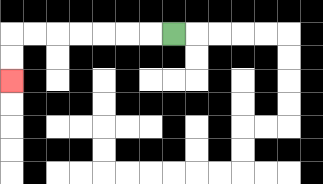{'start': '[7, 1]', 'end': '[0, 3]', 'path_directions': 'L,L,L,L,L,L,L,D,D', 'path_coordinates': '[[7, 1], [6, 1], [5, 1], [4, 1], [3, 1], [2, 1], [1, 1], [0, 1], [0, 2], [0, 3]]'}